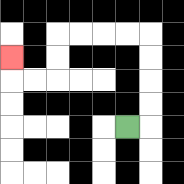{'start': '[5, 5]', 'end': '[0, 2]', 'path_directions': 'R,U,U,U,U,L,L,L,L,D,D,L,L,U', 'path_coordinates': '[[5, 5], [6, 5], [6, 4], [6, 3], [6, 2], [6, 1], [5, 1], [4, 1], [3, 1], [2, 1], [2, 2], [2, 3], [1, 3], [0, 3], [0, 2]]'}